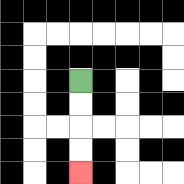{'start': '[3, 3]', 'end': '[3, 7]', 'path_directions': 'D,D,D,D', 'path_coordinates': '[[3, 3], [3, 4], [3, 5], [3, 6], [3, 7]]'}